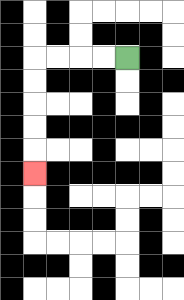{'start': '[5, 2]', 'end': '[1, 7]', 'path_directions': 'L,L,L,L,D,D,D,D,D', 'path_coordinates': '[[5, 2], [4, 2], [3, 2], [2, 2], [1, 2], [1, 3], [1, 4], [1, 5], [1, 6], [1, 7]]'}